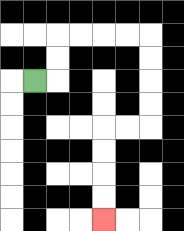{'start': '[1, 3]', 'end': '[4, 9]', 'path_directions': 'R,U,U,R,R,R,R,D,D,D,D,L,L,D,D,D,D', 'path_coordinates': '[[1, 3], [2, 3], [2, 2], [2, 1], [3, 1], [4, 1], [5, 1], [6, 1], [6, 2], [6, 3], [6, 4], [6, 5], [5, 5], [4, 5], [4, 6], [4, 7], [4, 8], [4, 9]]'}